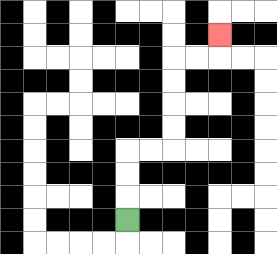{'start': '[5, 9]', 'end': '[9, 1]', 'path_directions': 'U,U,U,R,R,U,U,U,U,R,R,U', 'path_coordinates': '[[5, 9], [5, 8], [5, 7], [5, 6], [6, 6], [7, 6], [7, 5], [7, 4], [7, 3], [7, 2], [8, 2], [9, 2], [9, 1]]'}